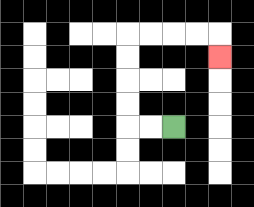{'start': '[7, 5]', 'end': '[9, 2]', 'path_directions': 'L,L,U,U,U,U,R,R,R,R,D', 'path_coordinates': '[[7, 5], [6, 5], [5, 5], [5, 4], [5, 3], [5, 2], [5, 1], [6, 1], [7, 1], [8, 1], [9, 1], [9, 2]]'}